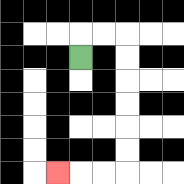{'start': '[3, 2]', 'end': '[2, 7]', 'path_directions': 'U,R,R,D,D,D,D,D,D,L,L,L', 'path_coordinates': '[[3, 2], [3, 1], [4, 1], [5, 1], [5, 2], [5, 3], [5, 4], [5, 5], [5, 6], [5, 7], [4, 7], [3, 7], [2, 7]]'}